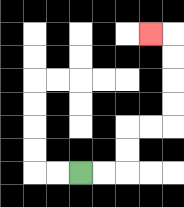{'start': '[3, 7]', 'end': '[6, 1]', 'path_directions': 'R,R,U,U,R,R,U,U,U,U,L', 'path_coordinates': '[[3, 7], [4, 7], [5, 7], [5, 6], [5, 5], [6, 5], [7, 5], [7, 4], [7, 3], [7, 2], [7, 1], [6, 1]]'}